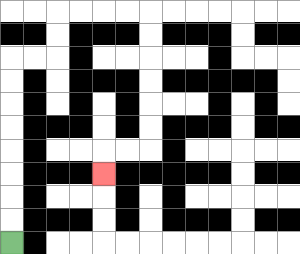{'start': '[0, 10]', 'end': '[4, 7]', 'path_directions': 'U,U,U,U,U,U,U,U,R,R,U,U,R,R,R,R,D,D,D,D,D,D,L,L,D', 'path_coordinates': '[[0, 10], [0, 9], [0, 8], [0, 7], [0, 6], [0, 5], [0, 4], [0, 3], [0, 2], [1, 2], [2, 2], [2, 1], [2, 0], [3, 0], [4, 0], [5, 0], [6, 0], [6, 1], [6, 2], [6, 3], [6, 4], [6, 5], [6, 6], [5, 6], [4, 6], [4, 7]]'}